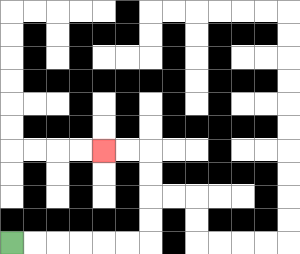{'start': '[0, 10]', 'end': '[4, 6]', 'path_directions': 'R,R,R,R,R,R,U,U,U,U,L,L', 'path_coordinates': '[[0, 10], [1, 10], [2, 10], [3, 10], [4, 10], [5, 10], [6, 10], [6, 9], [6, 8], [6, 7], [6, 6], [5, 6], [4, 6]]'}